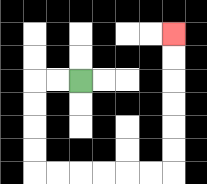{'start': '[3, 3]', 'end': '[7, 1]', 'path_directions': 'L,L,D,D,D,D,R,R,R,R,R,R,U,U,U,U,U,U', 'path_coordinates': '[[3, 3], [2, 3], [1, 3], [1, 4], [1, 5], [1, 6], [1, 7], [2, 7], [3, 7], [4, 7], [5, 7], [6, 7], [7, 7], [7, 6], [7, 5], [7, 4], [7, 3], [7, 2], [7, 1]]'}